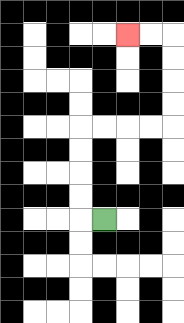{'start': '[4, 9]', 'end': '[5, 1]', 'path_directions': 'L,U,U,U,U,R,R,R,R,U,U,U,U,L,L', 'path_coordinates': '[[4, 9], [3, 9], [3, 8], [3, 7], [3, 6], [3, 5], [4, 5], [5, 5], [6, 5], [7, 5], [7, 4], [7, 3], [7, 2], [7, 1], [6, 1], [5, 1]]'}